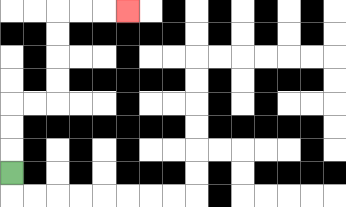{'start': '[0, 7]', 'end': '[5, 0]', 'path_directions': 'U,U,U,R,R,U,U,U,U,R,R,R', 'path_coordinates': '[[0, 7], [0, 6], [0, 5], [0, 4], [1, 4], [2, 4], [2, 3], [2, 2], [2, 1], [2, 0], [3, 0], [4, 0], [5, 0]]'}